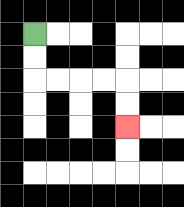{'start': '[1, 1]', 'end': '[5, 5]', 'path_directions': 'D,D,R,R,R,R,D,D', 'path_coordinates': '[[1, 1], [1, 2], [1, 3], [2, 3], [3, 3], [4, 3], [5, 3], [5, 4], [5, 5]]'}